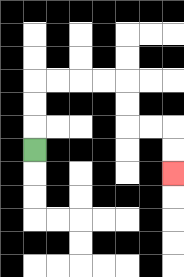{'start': '[1, 6]', 'end': '[7, 7]', 'path_directions': 'U,U,U,R,R,R,R,D,D,R,R,D,D', 'path_coordinates': '[[1, 6], [1, 5], [1, 4], [1, 3], [2, 3], [3, 3], [4, 3], [5, 3], [5, 4], [5, 5], [6, 5], [7, 5], [7, 6], [7, 7]]'}